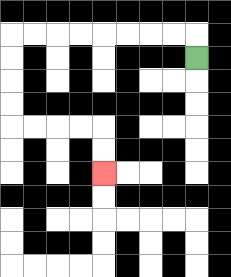{'start': '[8, 2]', 'end': '[4, 7]', 'path_directions': 'U,L,L,L,L,L,L,L,L,D,D,D,D,R,R,R,R,D,D', 'path_coordinates': '[[8, 2], [8, 1], [7, 1], [6, 1], [5, 1], [4, 1], [3, 1], [2, 1], [1, 1], [0, 1], [0, 2], [0, 3], [0, 4], [0, 5], [1, 5], [2, 5], [3, 5], [4, 5], [4, 6], [4, 7]]'}